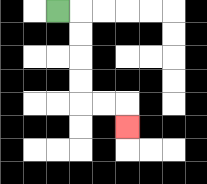{'start': '[2, 0]', 'end': '[5, 5]', 'path_directions': 'R,D,D,D,D,R,R,D', 'path_coordinates': '[[2, 0], [3, 0], [3, 1], [3, 2], [3, 3], [3, 4], [4, 4], [5, 4], [5, 5]]'}